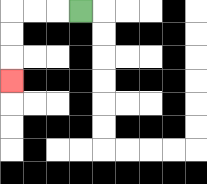{'start': '[3, 0]', 'end': '[0, 3]', 'path_directions': 'L,L,L,D,D,D', 'path_coordinates': '[[3, 0], [2, 0], [1, 0], [0, 0], [0, 1], [0, 2], [0, 3]]'}